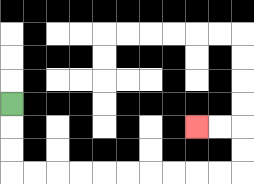{'start': '[0, 4]', 'end': '[8, 5]', 'path_directions': 'D,D,D,R,R,R,R,R,R,R,R,R,R,U,U,L,L', 'path_coordinates': '[[0, 4], [0, 5], [0, 6], [0, 7], [1, 7], [2, 7], [3, 7], [4, 7], [5, 7], [6, 7], [7, 7], [8, 7], [9, 7], [10, 7], [10, 6], [10, 5], [9, 5], [8, 5]]'}